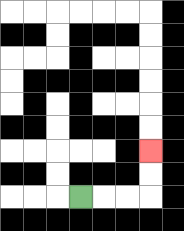{'start': '[3, 8]', 'end': '[6, 6]', 'path_directions': 'R,R,R,U,U', 'path_coordinates': '[[3, 8], [4, 8], [5, 8], [6, 8], [6, 7], [6, 6]]'}